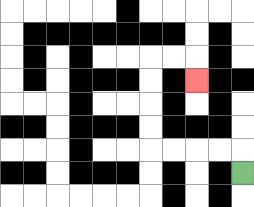{'start': '[10, 7]', 'end': '[8, 3]', 'path_directions': 'U,L,L,L,L,U,U,U,U,R,R,D', 'path_coordinates': '[[10, 7], [10, 6], [9, 6], [8, 6], [7, 6], [6, 6], [6, 5], [6, 4], [6, 3], [6, 2], [7, 2], [8, 2], [8, 3]]'}